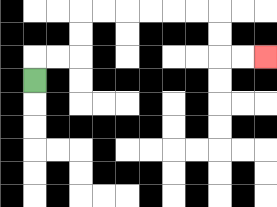{'start': '[1, 3]', 'end': '[11, 2]', 'path_directions': 'U,R,R,U,U,R,R,R,R,R,R,D,D,R,R', 'path_coordinates': '[[1, 3], [1, 2], [2, 2], [3, 2], [3, 1], [3, 0], [4, 0], [5, 0], [6, 0], [7, 0], [8, 0], [9, 0], [9, 1], [9, 2], [10, 2], [11, 2]]'}